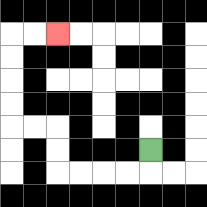{'start': '[6, 6]', 'end': '[2, 1]', 'path_directions': 'D,L,L,L,L,U,U,L,L,U,U,U,U,R,R', 'path_coordinates': '[[6, 6], [6, 7], [5, 7], [4, 7], [3, 7], [2, 7], [2, 6], [2, 5], [1, 5], [0, 5], [0, 4], [0, 3], [0, 2], [0, 1], [1, 1], [2, 1]]'}